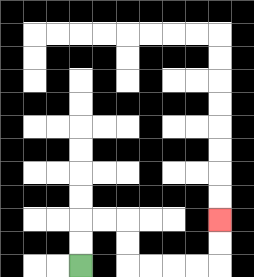{'start': '[3, 11]', 'end': '[9, 9]', 'path_directions': 'U,U,R,R,D,D,R,R,R,R,U,U', 'path_coordinates': '[[3, 11], [3, 10], [3, 9], [4, 9], [5, 9], [5, 10], [5, 11], [6, 11], [7, 11], [8, 11], [9, 11], [9, 10], [9, 9]]'}